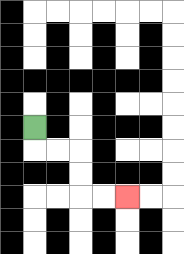{'start': '[1, 5]', 'end': '[5, 8]', 'path_directions': 'D,R,R,D,D,R,R', 'path_coordinates': '[[1, 5], [1, 6], [2, 6], [3, 6], [3, 7], [3, 8], [4, 8], [5, 8]]'}